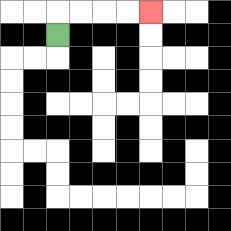{'start': '[2, 1]', 'end': '[6, 0]', 'path_directions': 'U,R,R,R,R', 'path_coordinates': '[[2, 1], [2, 0], [3, 0], [4, 0], [5, 0], [6, 0]]'}